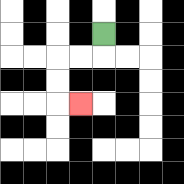{'start': '[4, 1]', 'end': '[3, 4]', 'path_directions': 'D,L,L,D,D,R', 'path_coordinates': '[[4, 1], [4, 2], [3, 2], [2, 2], [2, 3], [2, 4], [3, 4]]'}